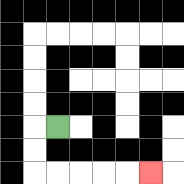{'start': '[2, 5]', 'end': '[6, 7]', 'path_directions': 'L,D,D,R,R,R,R,R', 'path_coordinates': '[[2, 5], [1, 5], [1, 6], [1, 7], [2, 7], [3, 7], [4, 7], [5, 7], [6, 7]]'}